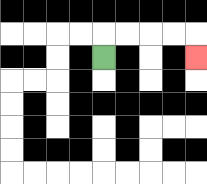{'start': '[4, 2]', 'end': '[8, 2]', 'path_directions': 'U,R,R,R,R,D', 'path_coordinates': '[[4, 2], [4, 1], [5, 1], [6, 1], [7, 1], [8, 1], [8, 2]]'}